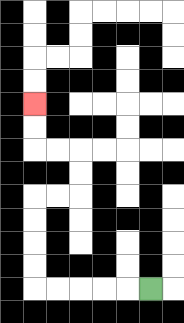{'start': '[6, 12]', 'end': '[1, 4]', 'path_directions': 'L,L,L,L,L,U,U,U,U,R,R,U,U,L,L,U,U', 'path_coordinates': '[[6, 12], [5, 12], [4, 12], [3, 12], [2, 12], [1, 12], [1, 11], [1, 10], [1, 9], [1, 8], [2, 8], [3, 8], [3, 7], [3, 6], [2, 6], [1, 6], [1, 5], [1, 4]]'}